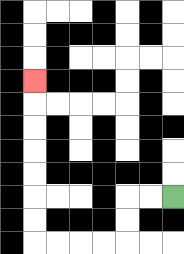{'start': '[7, 8]', 'end': '[1, 3]', 'path_directions': 'L,L,D,D,L,L,L,L,U,U,U,U,U,U,U', 'path_coordinates': '[[7, 8], [6, 8], [5, 8], [5, 9], [5, 10], [4, 10], [3, 10], [2, 10], [1, 10], [1, 9], [1, 8], [1, 7], [1, 6], [1, 5], [1, 4], [1, 3]]'}